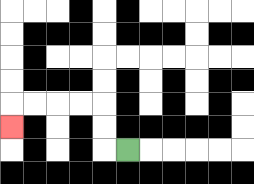{'start': '[5, 6]', 'end': '[0, 5]', 'path_directions': 'L,U,U,L,L,L,L,D', 'path_coordinates': '[[5, 6], [4, 6], [4, 5], [4, 4], [3, 4], [2, 4], [1, 4], [0, 4], [0, 5]]'}